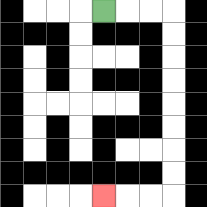{'start': '[4, 0]', 'end': '[4, 8]', 'path_directions': 'R,R,R,D,D,D,D,D,D,D,D,L,L,L', 'path_coordinates': '[[4, 0], [5, 0], [6, 0], [7, 0], [7, 1], [7, 2], [7, 3], [7, 4], [7, 5], [7, 6], [7, 7], [7, 8], [6, 8], [5, 8], [4, 8]]'}